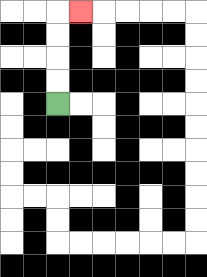{'start': '[2, 4]', 'end': '[3, 0]', 'path_directions': 'U,U,U,U,R', 'path_coordinates': '[[2, 4], [2, 3], [2, 2], [2, 1], [2, 0], [3, 0]]'}